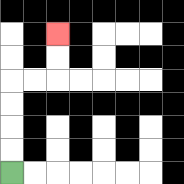{'start': '[0, 7]', 'end': '[2, 1]', 'path_directions': 'U,U,U,U,R,R,U,U', 'path_coordinates': '[[0, 7], [0, 6], [0, 5], [0, 4], [0, 3], [1, 3], [2, 3], [2, 2], [2, 1]]'}